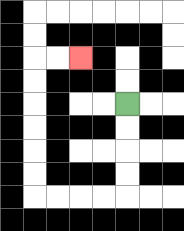{'start': '[5, 4]', 'end': '[3, 2]', 'path_directions': 'D,D,D,D,L,L,L,L,U,U,U,U,U,U,R,R', 'path_coordinates': '[[5, 4], [5, 5], [5, 6], [5, 7], [5, 8], [4, 8], [3, 8], [2, 8], [1, 8], [1, 7], [1, 6], [1, 5], [1, 4], [1, 3], [1, 2], [2, 2], [3, 2]]'}